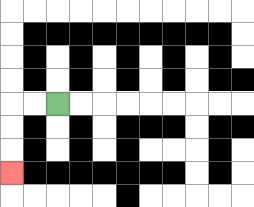{'start': '[2, 4]', 'end': '[0, 7]', 'path_directions': 'L,L,D,D,D', 'path_coordinates': '[[2, 4], [1, 4], [0, 4], [0, 5], [0, 6], [0, 7]]'}